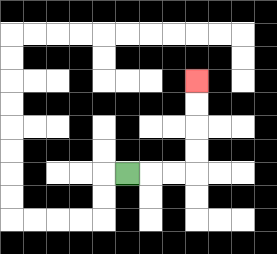{'start': '[5, 7]', 'end': '[8, 3]', 'path_directions': 'R,R,R,U,U,U,U', 'path_coordinates': '[[5, 7], [6, 7], [7, 7], [8, 7], [8, 6], [8, 5], [8, 4], [8, 3]]'}